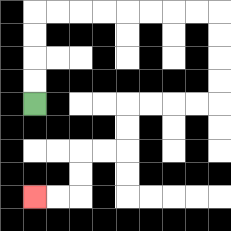{'start': '[1, 4]', 'end': '[1, 8]', 'path_directions': 'U,U,U,U,R,R,R,R,R,R,R,R,D,D,D,D,L,L,L,L,D,D,L,L,D,D,L,L', 'path_coordinates': '[[1, 4], [1, 3], [1, 2], [1, 1], [1, 0], [2, 0], [3, 0], [4, 0], [5, 0], [6, 0], [7, 0], [8, 0], [9, 0], [9, 1], [9, 2], [9, 3], [9, 4], [8, 4], [7, 4], [6, 4], [5, 4], [5, 5], [5, 6], [4, 6], [3, 6], [3, 7], [3, 8], [2, 8], [1, 8]]'}